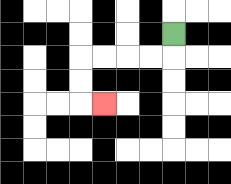{'start': '[7, 1]', 'end': '[4, 4]', 'path_directions': 'D,L,L,L,L,D,D,R', 'path_coordinates': '[[7, 1], [7, 2], [6, 2], [5, 2], [4, 2], [3, 2], [3, 3], [3, 4], [4, 4]]'}